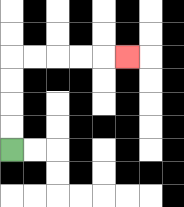{'start': '[0, 6]', 'end': '[5, 2]', 'path_directions': 'U,U,U,U,R,R,R,R,R', 'path_coordinates': '[[0, 6], [0, 5], [0, 4], [0, 3], [0, 2], [1, 2], [2, 2], [3, 2], [4, 2], [5, 2]]'}